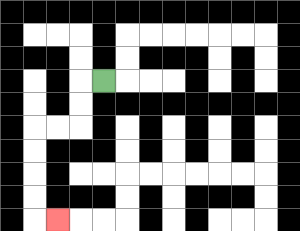{'start': '[4, 3]', 'end': '[2, 9]', 'path_directions': 'L,D,D,L,L,D,D,D,D,R', 'path_coordinates': '[[4, 3], [3, 3], [3, 4], [3, 5], [2, 5], [1, 5], [1, 6], [1, 7], [1, 8], [1, 9], [2, 9]]'}